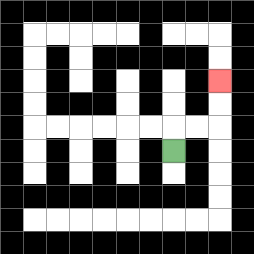{'start': '[7, 6]', 'end': '[9, 3]', 'path_directions': 'U,R,R,U,U', 'path_coordinates': '[[7, 6], [7, 5], [8, 5], [9, 5], [9, 4], [9, 3]]'}